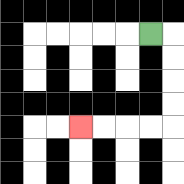{'start': '[6, 1]', 'end': '[3, 5]', 'path_directions': 'R,D,D,D,D,L,L,L,L', 'path_coordinates': '[[6, 1], [7, 1], [7, 2], [7, 3], [7, 4], [7, 5], [6, 5], [5, 5], [4, 5], [3, 5]]'}